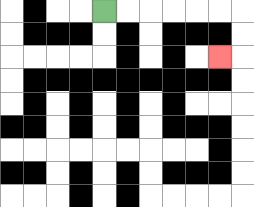{'start': '[4, 0]', 'end': '[9, 2]', 'path_directions': 'R,R,R,R,R,R,D,D,L', 'path_coordinates': '[[4, 0], [5, 0], [6, 0], [7, 0], [8, 0], [9, 0], [10, 0], [10, 1], [10, 2], [9, 2]]'}